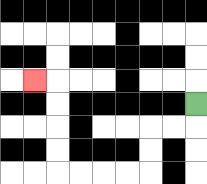{'start': '[8, 4]', 'end': '[1, 3]', 'path_directions': 'D,L,L,D,D,L,L,L,L,U,U,U,U,L', 'path_coordinates': '[[8, 4], [8, 5], [7, 5], [6, 5], [6, 6], [6, 7], [5, 7], [4, 7], [3, 7], [2, 7], [2, 6], [2, 5], [2, 4], [2, 3], [1, 3]]'}